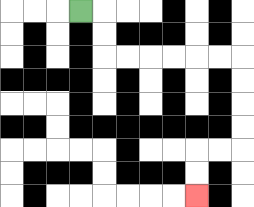{'start': '[3, 0]', 'end': '[8, 8]', 'path_directions': 'R,D,D,R,R,R,R,R,R,D,D,D,D,L,L,D,D', 'path_coordinates': '[[3, 0], [4, 0], [4, 1], [4, 2], [5, 2], [6, 2], [7, 2], [8, 2], [9, 2], [10, 2], [10, 3], [10, 4], [10, 5], [10, 6], [9, 6], [8, 6], [8, 7], [8, 8]]'}